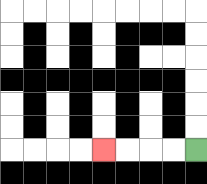{'start': '[8, 6]', 'end': '[4, 6]', 'path_directions': 'L,L,L,L', 'path_coordinates': '[[8, 6], [7, 6], [6, 6], [5, 6], [4, 6]]'}